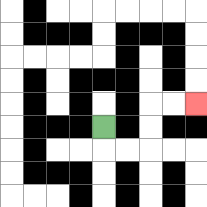{'start': '[4, 5]', 'end': '[8, 4]', 'path_directions': 'D,R,R,U,U,R,R', 'path_coordinates': '[[4, 5], [4, 6], [5, 6], [6, 6], [6, 5], [6, 4], [7, 4], [8, 4]]'}